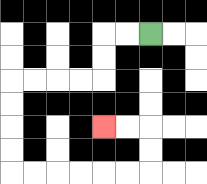{'start': '[6, 1]', 'end': '[4, 5]', 'path_directions': 'L,L,D,D,L,L,L,L,D,D,D,D,R,R,R,R,R,R,U,U,L,L', 'path_coordinates': '[[6, 1], [5, 1], [4, 1], [4, 2], [4, 3], [3, 3], [2, 3], [1, 3], [0, 3], [0, 4], [0, 5], [0, 6], [0, 7], [1, 7], [2, 7], [3, 7], [4, 7], [5, 7], [6, 7], [6, 6], [6, 5], [5, 5], [4, 5]]'}